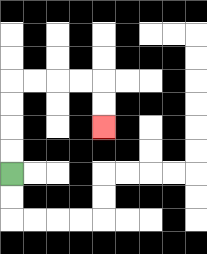{'start': '[0, 7]', 'end': '[4, 5]', 'path_directions': 'U,U,U,U,R,R,R,R,D,D', 'path_coordinates': '[[0, 7], [0, 6], [0, 5], [0, 4], [0, 3], [1, 3], [2, 3], [3, 3], [4, 3], [4, 4], [4, 5]]'}